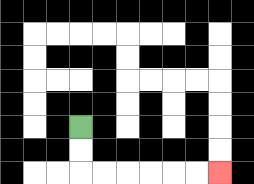{'start': '[3, 5]', 'end': '[9, 7]', 'path_directions': 'D,D,R,R,R,R,R,R', 'path_coordinates': '[[3, 5], [3, 6], [3, 7], [4, 7], [5, 7], [6, 7], [7, 7], [8, 7], [9, 7]]'}